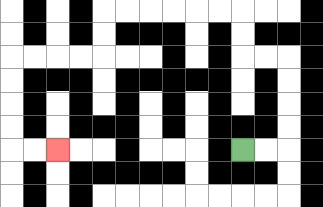{'start': '[10, 6]', 'end': '[2, 6]', 'path_directions': 'R,R,U,U,U,U,L,L,U,U,L,L,L,L,L,L,D,D,L,L,L,L,D,D,D,D,R,R', 'path_coordinates': '[[10, 6], [11, 6], [12, 6], [12, 5], [12, 4], [12, 3], [12, 2], [11, 2], [10, 2], [10, 1], [10, 0], [9, 0], [8, 0], [7, 0], [6, 0], [5, 0], [4, 0], [4, 1], [4, 2], [3, 2], [2, 2], [1, 2], [0, 2], [0, 3], [0, 4], [0, 5], [0, 6], [1, 6], [2, 6]]'}